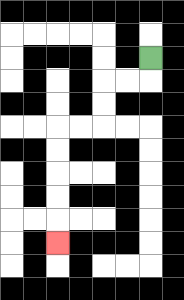{'start': '[6, 2]', 'end': '[2, 10]', 'path_directions': 'D,L,L,D,D,L,L,D,D,D,D,D', 'path_coordinates': '[[6, 2], [6, 3], [5, 3], [4, 3], [4, 4], [4, 5], [3, 5], [2, 5], [2, 6], [2, 7], [2, 8], [2, 9], [2, 10]]'}